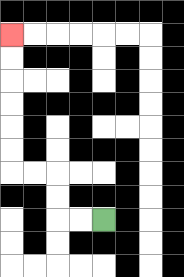{'start': '[4, 9]', 'end': '[0, 1]', 'path_directions': 'L,L,U,U,L,L,U,U,U,U,U,U', 'path_coordinates': '[[4, 9], [3, 9], [2, 9], [2, 8], [2, 7], [1, 7], [0, 7], [0, 6], [0, 5], [0, 4], [0, 3], [0, 2], [0, 1]]'}